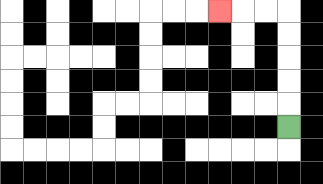{'start': '[12, 5]', 'end': '[9, 0]', 'path_directions': 'U,U,U,U,U,L,L,L', 'path_coordinates': '[[12, 5], [12, 4], [12, 3], [12, 2], [12, 1], [12, 0], [11, 0], [10, 0], [9, 0]]'}